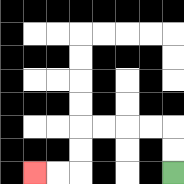{'start': '[7, 7]', 'end': '[1, 7]', 'path_directions': 'U,U,L,L,L,L,D,D,L,L', 'path_coordinates': '[[7, 7], [7, 6], [7, 5], [6, 5], [5, 5], [4, 5], [3, 5], [3, 6], [3, 7], [2, 7], [1, 7]]'}